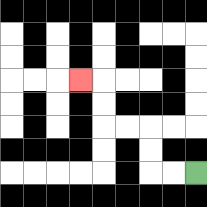{'start': '[8, 7]', 'end': '[3, 3]', 'path_directions': 'L,L,U,U,L,L,U,U,L', 'path_coordinates': '[[8, 7], [7, 7], [6, 7], [6, 6], [6, 5], [5, 5], [4, 5], [4, 4], [4, 3], [3, 3]]'}